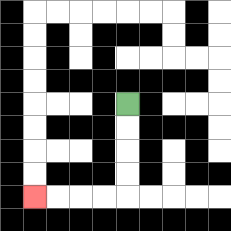{'start': '[5, 4]', 'end': '[1, 8]', 'path_directions': 'D,D,D,D,L,L,L,L', 'path_coordinates': '[[5, 4], [5, 5], [5, 6], [5, 7], [5, 8], [4, 8], [3, 8], [2, 8], [1, 8]]'}